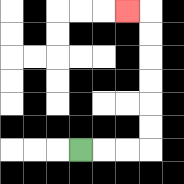{'start': '[3, 6]', 'end': '[5, 0]', 'path_directions': 'R,R,R,U,U,U,U,U,U,L', 'path_coordinates': '[[3, 6], [4, 6], [5, 6], [6, 6], [6, 5], [6, 4], [6, 3], [6, 2], [6, 1], [6, 0], [5, 0]]'}